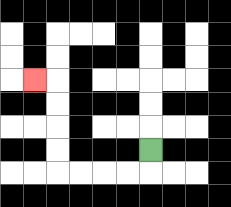{'start': '[6, 6]', 'end': '[1, 3]', 'path_directions': 'D,L,L,L,L,U,U,U,U,L', 'path_coordinates': '[[6, 6], [6, 7], [5, 7], [4, 7], [3, 7], [2, 7], [2, 6], [2, 5], [2, 4], [2, 3], [1, 3]]'}